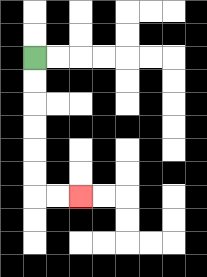{'start': '[1, 2]', 'end': '[3, 8]', 'path_directions': 'D,D,D,D,D,D,R,R', 'path_coordinates': '[[1, 2], [1, 3], [1, 4], [1, 5], [1, 6], [1, 7], [1, 8], [2, 8], [3, 8]]'}